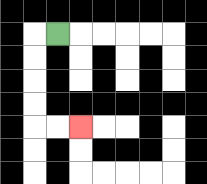{'start': '[2, 1]', 'end': '[3, 5]', 'path_directions': 'L,D,D,D,D,R,R', 'path_coordinates': '[[2, 1], [1, 1], [1, 2], [1, 3], [1, 4], [1, 5], [2, 5], [3, 5]]'}